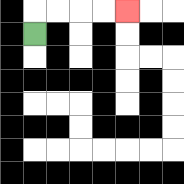{'start': '[1, 1]', 'end': '[5, 0]', 'path_directions': 'U,R,R,R,R', 'path_coordinates': '[[1, 1], [1, 0], [2, 0], [3, 0], [4, 0], [5, 0]]'}